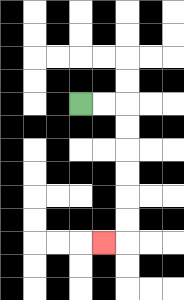{'start': '[3, 4]', 'end': '[4, 10]', 'path_directions': 'R,R,D,D,D,D,D,D,L', 'path_coordinates': '[[3, 4], [4, 4], [5, 4], [5, 5], [5, 6], [5, 7], [5, 8], [5, 9], [5, 10], [4, 10]]'}